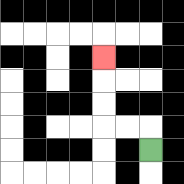{'start': '[6, 6]', 'end': '[4, 2]', 'path_directions': 'U,L,L,U,U,U', 'path_coordinates': '[[6, 6], [6, 5], [5, 5], [4, 5], [4, 4], [4, 3], [4, 2]]'}